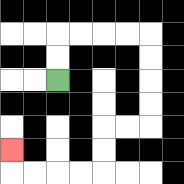{'start': '[2, 3]', 'end': '[0, 6]', 'path_directions': 'U,U,R,R,R,R,D,D,D,D,L,L,D,D,L,L,L,L,U', 'path_coordinates': '[[2, 3], [2, 2], [2, 1], [3, 1], [4, 1], [5, 1], [6, 1], [6, 2], [6, 3], [6, 4], [6, 5], [5, 5], [4, 5], [4, 6], [4, 7], [3, 7], [2, 7], [1, 7], [0, 7], [0, 6]]'}